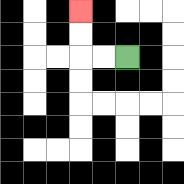{'start': '[5, 2]', 'end': '[3, 0]', 'path_directions': 'L,L,U,U', 'path_coordinates': '[[5, 2], [4, 2], [3, 2], [3, 1], [3, 0]]'}